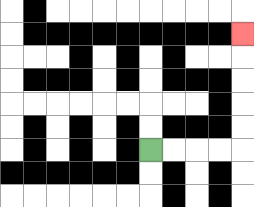{'start': '[6, 6]', 'end': '[10, 1]', 'path_directions': 'R,R,R,R,U,U,U,U,U', 'path_coordinates': '[[6, 6], [7, 6], [8, 6], [9, 6], [10, 6], [10, 5], [10, 4], [10, 3], [10, 2], [10, 1]]'}